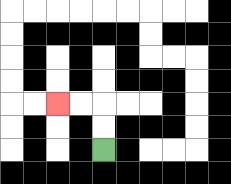{'start': '[4, 6]', 'end': '[2, 4]', 'path_directions': 'U,U,L,L', 'path_coordinates': '[[4, 6], [4, 5], [4, 4], [3, 4], [2, 4]]'}